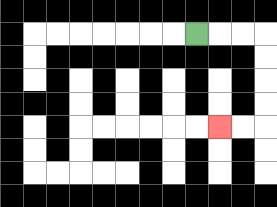{'start': '[8, 1]', 'end': '[9, 5]', 'path_directions': 'R,R,R,D,D,D,D,L,L', 'path_coordinates': '[[8, 1], [9, 1], [10, 1], [11, 1], [11, 2], [11, 3], [11, 4], [11, 5], [10, 5], [9, 5]]'}